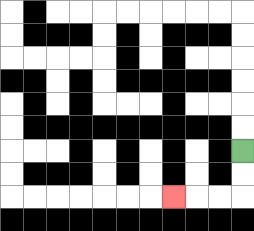{'start': '[10, 6]', 'end': '[7, 8]', 'path_directions': 'D,D,L,L,L', 'path_coordinates': '[[10, 6], [10, 7], [10, 8], [9, 8], [8, 8], [7, 8]]'}